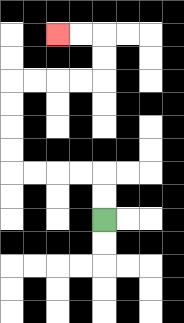{'start': '[4, 9]', 'end': '[2, 1]', 'path_directions': 'U,U,L,L,L,L,U,U,U,U,R,R,R,R,U,U,L,L', 'path_coordinates': '[[4, 9], [4, 8], [4, 7], [3, 7], [2, 7], [1, 7], [0, 7], [0, 6], [0, 5], [0, 4], [0, 3], [1, 3], [2, 3], [3, 3], [4, 3], [4, 2], [4, 1], [3, 1], [2, 1]]'}